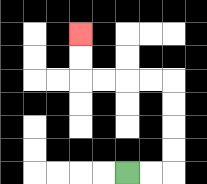{'start': '[5, 7]', 'end': '[3, 1]', 'path_directions': 'R,R,U,U,U,U,L,L,L,L,U,U', 'path_coordinates': '[[5, 7], [6, 7], [7, 7], [7, 6], [7, 5], [7, 4], [7, 3], [6, 3], [5, 3], [4, 3], [3, 3], [3, 2], [3, 1]]'}